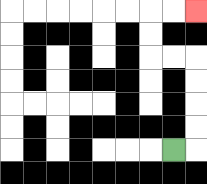{'start': '[7, 6]', 'end': '[8, 0]', 'path_directions': 'R,U,U,U,U,L,L,U,U,R,R', 'path_coordinates': '[[7, 6], [8, 6], [8, 5], [8, 4], [8, 3], [8, 2], [7, 2], [6, 2], [6, 1], [6, 0], [7, 0], [8, 0]]'}